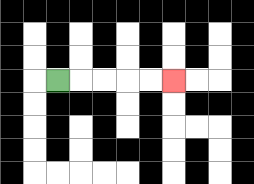{'start': '[2, 3]', 'end': '[7, 3]', 'path_directions': 'R,R,R,R,R', 'path_coordinates': '[[2, 3], [3, 3], [4, 3], [5, 3], [6, 3], [7, 3]]'}